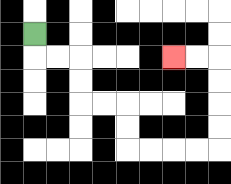{'start': '[1, 1]', 'end': '[7, 2]', 'path_directions': 'D,R,R,D,D,R,R,D,D,R,R,R,R,U,U,U,U,L,L', 'path_coordinates': '[[1, 1], [1, 2], [2, 2], [3, 2], [3, 3], [3, 4], [4, 4], [5, 4], [5, 5], [5, 6], [6, 6], [7, 6], [8, 6], [9, 6], [9, 5], [9, 4], [9, 3], [9, 2], [8, 2], [7, 2]]'}